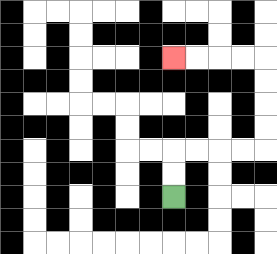{'start': '[7, 8]', 'end': '[7, 2]', 'path_directions': 'U,U,R,R,R,R,U,U,U,U,L,L,L,L', 'path_coordinates': '[[7, 8], [7, 7], [7, 6], [8, 6], [9, 6], [10, 6], [11, 6], [11, 5], [11, 4], [11, 3], [11, 2], [10, 2], [9, 2], [8, 2], [7, 2]]'}